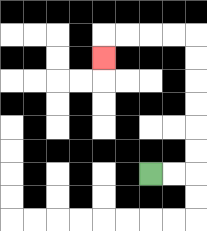{'start': '[6, 7]', 'end': '[4, 2]', 'path_directions': 'R,R,U,U,U,U,U,U,L,L,L,L,D', 'path_coordinates': '[[6, 7], [7, 7], [8, 7], [8, 6], [8, 5], [8, 4], [8, 3], [8, 2], [8, 1], [7, 1], [6, 1], [5, 1], [4, 1], [4, 2]]'}